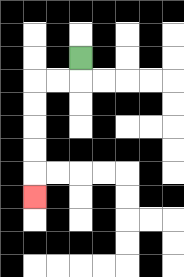{'start': '[3, 2]', 'end': '[1, 8]', 'path_directions': 'D,L,L,D,D,D,D,D', 'path_coordinates': '[[3, 2], [3, 3], [2, 3], [1, 3], [1, 4], [1, 5], [1, 6], [1, 7], [1, 8]]'}